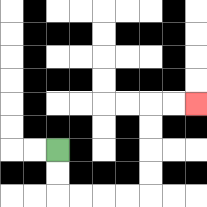{'start': '[2, 6]', 'end': '[8, 4]', 'path_directions': 'D,D,R,R,R,R,U,U,U,U,R,R', 'path_coordinates': '[[2, 6], [2, 7], [2, 8], [3, 8], [4, 8], [5, 8], [6, 8], [6, 7], [6, 6], [6, 5], [6, 4], [7, 4], [8, 4]]'}